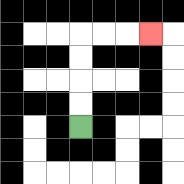{'start': '[3, 5]', 'end': '[6, 1]', 'path_directions': 'U,U,U,U,R,R,R', 'path_coordinates': '[[3, 5], [3, 4], [3, 3], [3, 2], [3, 1], [4, 1], [5, 1], [6, 1]]'}